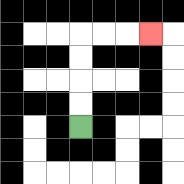{'start': '[3, 5]', 'end': '[6, 1]', 'path_directions': 'U,U,U,U,R,R,R', 'path_coordinates': '[[3, 5], [3, 4], [3, 3], [3, 2], [3, 1], [4, 1], [5, 1], [6, 1]]'}